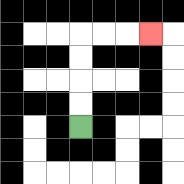{'start': '[3, 5]', 'end': '[6, 1]', 'path_directions': 'U,U,U,U,R,R,R', 'path_coordinates': '[[3, 5], [3, 4], [3, 3], [3, 2], [3, 1], [4, 1], [5, 1], [6, 1]]'}